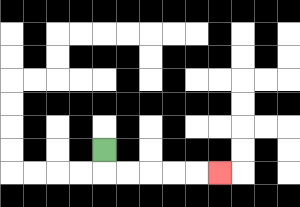{'start': '[4, 6]', 'end': '[9, 7]', 'path_directions': 'D,R,R,R,R,R', 'path_coordinates': '[[4, 6], [4, 7], [5, 7], [6, 7], [7, 7], [8, 7], [9, 7]]'}